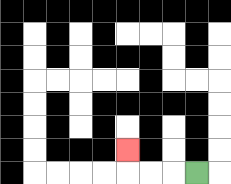{'start': '[8, 7]', 'end': '[5, 6]', 'path_directions': 'L,L,L,U', 'path_coordinates': '[[8, 7], [7, 7], [6, 7], [5, 7], [5, 6]]'}